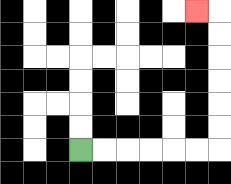{'start': '[3, 6]', 'end': '[8, 0]', 'path_directions': 'R,R,R,R,R,R,U,U,U,U,U,U,L', 'path_coordinates': '[[3, 6], [4, 6], [5, 6], [6, 6], [7, 6], [8, 6], [9, 6], [9, 5], [9, 4], [9, 3], [9, 2], [9, 1], [9, 0], [8, 0]]'}